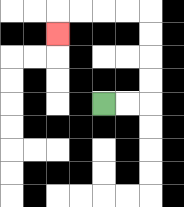{'start': '[4, 4]', 'end': '[2, 1]', 'path_directions': 'R,R,U,U,U,U,L,L,L,L,D', 'path_coordinates': '[[4, 4], [5, 4], [6, 4], [6, 3], [6, 2], [6, 1], [6, 0], [5, 0], [4, 0], [3, 0], [2, 0], [2, 1]]'}